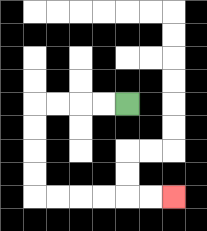{'start': '[5, 4]', 'end': '[7, 8]', 'path_directions': 'L,L,L,L,D,D,D,D,R,R,R,R,R,R', 'path_coordinates': '[[5, 4], [4, 4], [3, 4], [2, 4], [1, 4], [1, 5], [1, 6], [1, 7], [1, 8], [2, 8], [3, 8], [4, 8], [5, 8], [6, 8], [7, 8]]'}